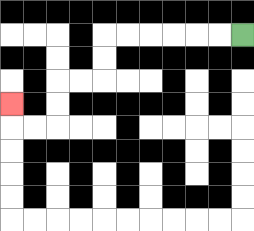{'start': '[10, 1]', 'end': '[0, 4]', 'path_directions': 'L,L,L,L,L,L,D,D,L,L,D,D,L,L,U', 'path_coordinates': '[[10, 1], [9, 1], [8, 1], [7, 1], [6, 1], [5, 1], [4, 1], [4, 2], [4, 3], [3, 3], [2, 3], [2, 4], [2, 5], [1, 5], [0, 5], [0, 4]]'}